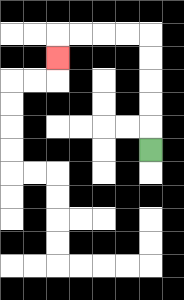{'start': '[6, 6]', 'end': '[2, 2]', 'path_directions': 'U,U,U,U,U,L,L,L,L,D', 'path_coordinates': '[[6, 6], [6, 5], [6, 4], [6, 3], [6, 2], [6, 1], [5, 1], [4, 1], [3, 1], [2, 1], [2, 2]]'}